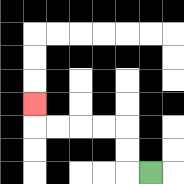{'start': '[6, 7]', 'end': '[1, 4]', 'path_directions': 'L,U,U,L,L,L,L,U', 'path_coordinates': '[[6, 7], [5, 7], [5, 6], [5, 5], [4, 5], [3, 5], [2, 5], [1, 5], [1, 4]]'}